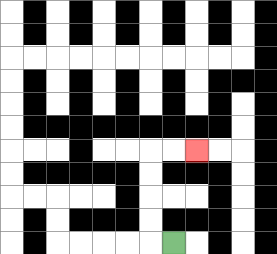{'start': '[7, 10]', 'end': '[8, 6]', 'path_directions': 'L,U,U,U,U,R,R', 'path_coordinates': '[[7, 10], [6, 10], [6, 9], [6, 8], [6, 7], [6, 6], [7, 6], [8, 6]]'}